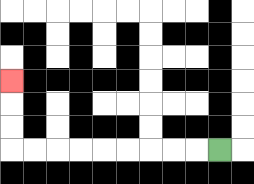{'start': '[9, 6]', 'end': '[0, 3]', 'path_directions': 'L,L,L,L,L,L,L,L,L,U,U,U', 'path_coordinates': '[[9, 6], [8, 6], [7, 6], [6, 6], [5, 6], [4, 6], [3, 6], [2, 6], [1, 6], [0, 6], [0, 5], [0, 4], [0, 3]]'}